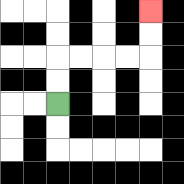{'start': '[2, 4]', 'end': '[6, 0]', 'path_directions': 'U,U,R,R,R,R,U,U', 'path_coordinates': '[[2, 4], [2, 3], [2, 2], [3, 2], [4, 2], [5, 2], [6, 2], [6, 1], [6, 0]]'}